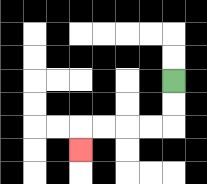{'start': '[7, 3]', 'end': '[3, 6]', 'path_directions': 'D,D,L,L,L,L,D', 'path_coordinates': '[[7, 3], [7, 4], [7, 5], [6, 5], [5, 5], [4, 5], [3, 5], [3, 6]]'}